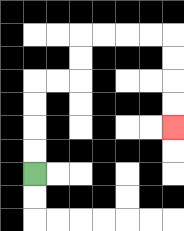{'start': '[1, 7]', 'end': '[7, 5]', 'path_directions': 'U,U,U,U,R,R,U,U,R,R,R,R,D,D,D,D', 'path_coordinates': '[[1, 7], [1, 6], [1, 5], [1, 4], [1, 3], [2, 3], [3, 3], [3, 2], [3, 1], [4, 1], [5, 1], [6, 1], [7, 1], [7, 2], [7, 3], [7, 4], [7, 5]]'}